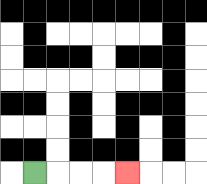{'start': '[1, 7]', 'end': '[5, 7]', 'path_directions': 'R,R,R,R', 'path_coordinates': '[[1, 7], [2, 7], [3, 7], [4, 7], [5, 7]]'}